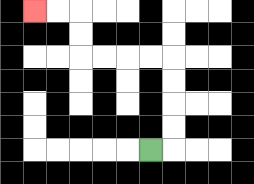{'start': '[6, 6]', 'end': '[1, 0]', 'path_directions': 'R,U,U,U,U,L,L,L,L,U,U,L,L', 'path_coordinates': '[[6, 6], [7, 6], [7, 5], [7, 4], [7, 3], [7, 2], [6, 2], [5, 2], [4, 2], [3, 2], [3, 1], [3, 0], [2, 0], [1, 0]]'}